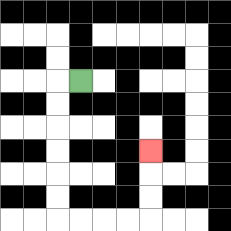{'start': '[3, 3]', 'end': '[6, 6]', 'path_directions': 'L,D,D,D,D,D,D,R,R,R,R,U,U,U', 'path_coordinates': '[[3, 3], [2, 3], [2, 4], [2, 5], [2, 6], [2, 7], [2, 8], [2, 9], [3, 9], [4, 9], [5, 9], [6, 9], [6, 8], [6, 7], [6, 6]]'}